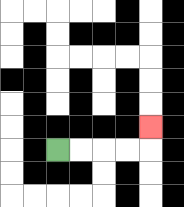{'start': '[2, 6]', 'end': '[6, 5]', 'path_directions': 'R,R,R,R,U', 'path_coordinates': '[[2, 6], [3, 6], [4, 6], [5, 6], [6, 6], [6, 5]]'}